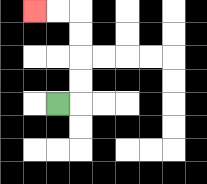{'start': '[2, 4]', 'end': '[1, 0]', 'path_directions': 'R,U,U,U,U,L,L', 'path_coordinates': '[[2, 4], [3, 4], [3, 3], [3, 2], [3, 1], [3, 0], [2, 0], [1, 0]]'}